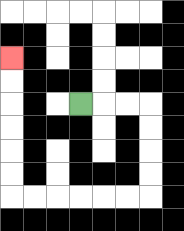{'start': '[3, 4]', 'end': '[0, 2]', 'path_directions': 'R,R,R,D,D,D,D,L,L,L,L,L,L,U,U,U,U,U,U', 'path_coordinates': '[[3, 4], [4, 4], [5, 4], [6, 4], [6, 5], [6, 6], [6, 7], [6, 8], [5, 8], [4, 8], [3, 8], [2, 8], [1, 8], [0, 8], [0, 7], [0, 6], [0, 5], [0, 4], [0, 3], [0, 2]]'}